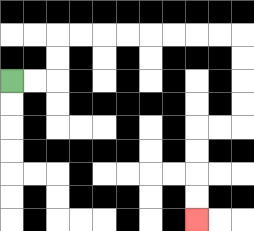{'start': '[0, 3]', 'end': '[8, 9]', 'path_directions': 'R,R,U,U,R,R,R,R,R,R,R,R,D,D,D,D,L,L,D,D,D,D', 'path_coordinates': '[[0, 3], [1, 3], [2, 3], [2, 2], [2, 1], [3, 1], [4, 1], [5, 1], [6, 1], [7, 1], [8, 1], [9, 1], [10, 1], [10, 2], [10, 3], [10, 4], [10, 5], [9, 5], [8, 5], [8, 6], [8, 7], [8, 8], [8, 9]]'}